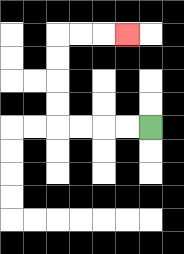{'start': '[6, 5]', 'end': '[5, 1]', 'path_directions': 'L,L,L,L,U,U,U,U,R,R,R', 'path_coordinates': '[[6, 5], [5, 5], [4, 5], [3, 5], [2, 5], [2, 4], [2, 3], [2, 2], [2, 1], [3, 1], [4, 1], [5, 1]]'}